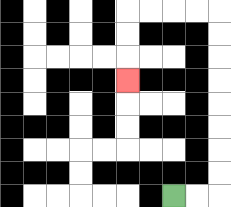{'start': '[7, 8]', 'end': '[5, 3]', 'path_directions': 'R,R,U,U,U,U,U,U,U,U,L,L,L,L,D,D,D', 'path_coordinates': '[[7, 8], [8, 8], [9, 8], [9, 7], [9, 6], [9, 5], [9, 4], [9, 3], [9, 2], [9, 1], [9, 0], [8, 0], [7, 0], [6, 0], [5, 0], [5, 1], [5, 2], [5, 3]]'}